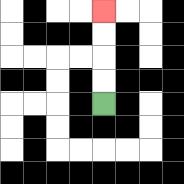{'start': '[4, 4]', 'end': '[4, 0]', 'path_directions': 'U,U,U,U', 'path_coordinates': '[[4, 4], [4, 3], [4, 2], [4, 1], [4, 0]]'}